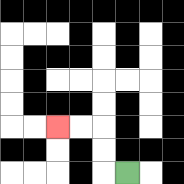{'start': '[5, 7]', 'end': '[2, 5]', 'path_directions': 'L,U,U,L,L', 'path_coordinates': '[[5, 7], [4, 7], [4, 6], [4, 5], [3, 5], [2, 5]]'}